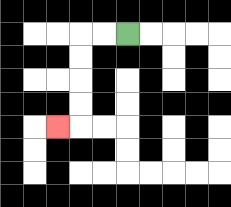{'start': '[5, 1]', 'end': '[2, 5]', 'path_directions': 'L,L,D,D,D,D,L', 'path_coordinates': '[[5, 1], [4, 1], [3, 1], [3, 2], [3, 3], [3, 4], [3, 5], [2, 5]]'}